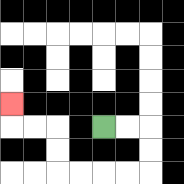{'start': '[4, 5]', 'end': '[0, 4]', 'path_directions': 'R,R,D,D,L,L,L,L,U,U,L,L,U', 'path_coordinates': '[[4, 5], [5, 5], [6, 5], [6, 6], [6, 7], [5, 7], [4, 7], [3, 7], [2, 7], [2, 6], [2, 5], [1, 5], [0, 5], [0, 4]]'}